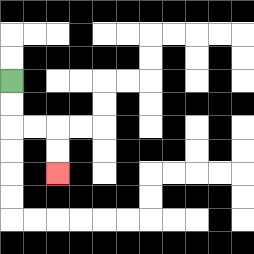{'start': '[0, 3]', 'end': '[2, 7]', 'path_directions': 'D,D,R,R,D,D', 'path_coordinates': '[[0, 3], [0, 4], [0, 5], [1, 5], [2, 5], [2, 6], [2, 7]]'}